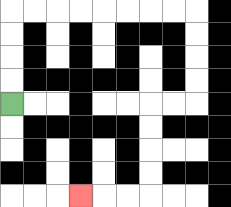{'start': '[0, 4]', 'end': '[3, 8]', 'path_directions': 'U,U,U,U,R,R,R,R,R,R,R,R,D,D,D,D,L,L,D,D,D,D,L,L,L', 'path_coordinates': '[[0, 4], [0, 3], [0, 2], [0, 1], [0, 0], [1, 0], [2, 0], [3, 0], [4, 0], [5, 0], [6, 0], [7, 0], [8, 0], [8, 1], [8, 2], [8, 3], [8, 4], [7, 4], [6, 4], [6, 5], [6, 6], [6, 7], [6, 8], [5, 8], [4, 8], [3, 8]]'}